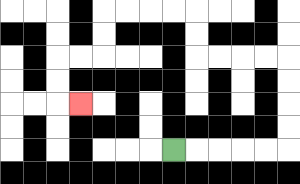{'start': '[7, 6]', 'end': '[3, 4]', 'path_directions': 'R,R,R,R,R,U,U,U,U,L,L,L,L,U,U,L,L,L,L,D,D,L,L,D,D,R', 'path_coordinates': '[[7, 6], [8, 6], [9, 6], [10, 6], [11, 6], [12, 6], [12, 5], [12, 4], [12, 3], [12, 2], [11, 2], [10, 2], [9, 2], [8, 2], [8, 1], [8, 0], [7, 0], [6, 0], [5, 0], [4, 0], [4, 1], [4, 2], [3, 2], [2, 2], [2, 3], [2, 4], [3, 4]]'}